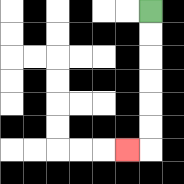{'start': '[6, 0]', 'end': '[5, 6]', 'path_directions': 'D,D,D,D,D,D,L', 'path_coordinates': '[[6, 0], [6, 1], [6, 2], [6, 3], [6, 4], [6, 5], [6, 6], [5, 6]]'}